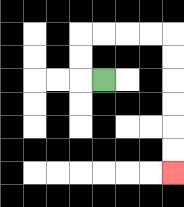{'start': '[4, 3]', 'end': '[7, 7]', 'path_directions': 'L,U,U,R,R,R,R,D,D,D,D,D,D', 'path_coordinates': '[[4, 3], [3, 3], [3, 2], [3, 1], [4, 1], [5, 1], [6, 1], [7, 1], [7, 2], [7, 3], [7, 4], [7, 5], [7, 6], [7, 7]]'}